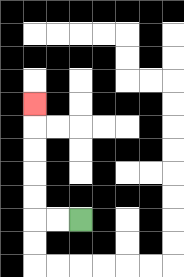{'start': '[3, 9]', 'end': '[1, 4]', 'path_directions': 'L,L,U,U,U,U,U', 'path_coordinates': '[[3, 9], [2, 9], [1, 9], [1, 8], [1, 7], [1, 6], [1, 5], [1, 4]]'}